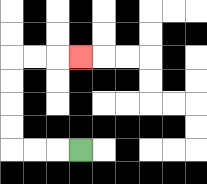{'start': '[3, 6]', 'end': '[3, 2]', 'path_directions': 'L,L,L,U,U,U,U,R,R,R', 'path_coordinates': '[[3, 6], [2, 6], [1, 6], [0, 6], [0, 5], [0, 4], [0, 3], [0, 2], [1, 2], [2, 2], [3, 2]]'}